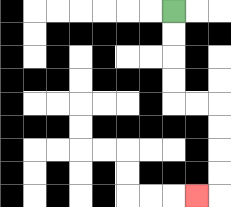{'start': '[7, 0]', 'end': '[8, 8]', 'path_directions': 'D,D,D,D,R,R,D,D,D,D,L', 'path_coordinates': '[[7, 0], [7, 1], [7, 2], [7, 3], [7, 4], [8, 4], [9, 4], [9, 5], [9, 6], [9, 7], [9, 8], [8, 8]]'}